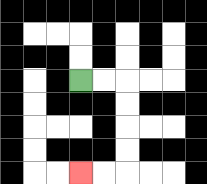{'start': '[3, 3]', 'end': '[3, 7]', 'path_directions': 'R,R,D,D,D,D,L,L', 'path_coordinates': '[[3, 3], [4, 3], [5, 3], [5, 4], [5, 5], [5, 6], [5, 7], [4, 7], [3, 7]]'}